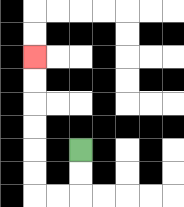{'start': '[3, 6]', 'end': '[1, 2]', 'path_directions': 'D,D,L,L,U,U,U,U,U,U', 'path_coordinates': '[[3, 6], [3, 7], [3, 8], [2, 8], [1, 8], [1, 7], [1, 6], [1, 5], [1, 4], [1, 3], [1, 2]]'}